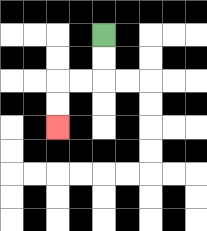{'start': '[4, 1]', 'end': '[2, 5]', 'path_directions': 'D,D,L,L,D,D', 'path_coordinates': '[[4, 1], [4, 2], [4, 3], [3, 3], [2, 3], [2, 4], [2, 5]]'}